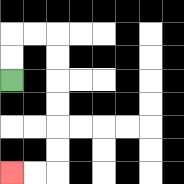{'start': '[0, 3]', 'end': '[0, 7]', 'path_directions': 'U,U,R,R,D,D,D,D,D,D,L,L', 'path_coordinates': '[[0, 3], [0, 2], [0, 1], [1, 1], [2, 1], [2, 2], [2, 3], [2, 4], [2, 5], [2, 6], [2, 7], [1, 7], [0, 7]]'}